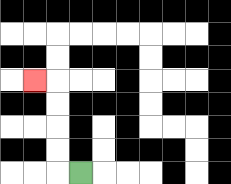{'start': '[3, 7]', 'end': '[1, 3]', 'path_directions': 'L,U,U,U,U,L', 'path_coordinates': '[[3, 7], [2, 7], [2, 6], [2, 5], [2, 4], [2, 3], [1, 3]]'}